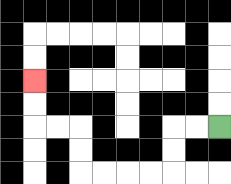{'start': '[9, 5]', 'end': '[1, 3]', 'path_directions': 'L,L,D,D,L,L,L,L,U,U,L,L,U,U', 'path_coordinates': '[[9, 5], [8, 5], [7, 5], [7, 6], [7, 7], [6, 7], [5, 7], [4, 7], [3, 7], [3, 6], [3, 5], [2, 5], [1, 5], [1, 4], [1, 3]]'}